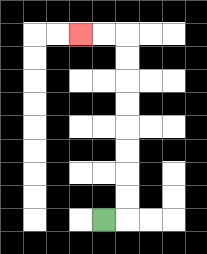{'start': '[4, 9]', 'end': '[3, 1]', 'path_directions': 'R,U,U,U,U,U,U,U,U,L,L', 'path_coordinates': '[[4, 9], [5, 9], [5, 8], [5, 7], [5, 6], [5, 5], [5, 4], [5, 3], [5, 2], [5, 1], [4, 1], [3, 1]]'}